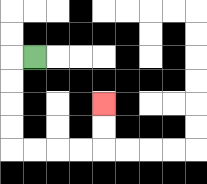{'start': '[1, 2]', 'end': '[4, 4]', 'path_directions': 'L,D,D,D,D,R,R,R,R,U,U', 'path_coordinates': '[[1, 2], [0, 2], [0, 3], [0, 4], [0, 5], [0, 6], [1, 6], [2, 6], [3, 6], [4, 6], [4, 5], [4, 4]]'}